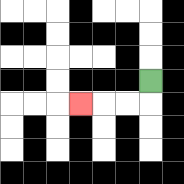{'start': '[6, 3]', 'end': '[3, 4]', 'path_directions': 'D,L,L,L', 'path_coordinates': '[[6, 3], [6, 4], [5, 4], [4, 4], [3, 4]]'}